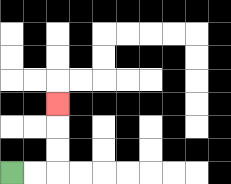{'start': '[0, 7]', 'end': '[2, 4]', 'path_directions': 'R,R,U,U,U', 'path_coordinates': '[[0, 7], [1, 7], [2, 7], [2, 6], [2, 5], [2, 4]]'}